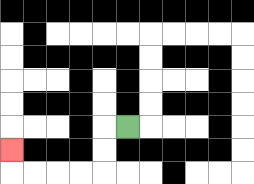{'start': '[5, 5]', 'end': '[0, 6]', 'path_directions': 'L,D,D,L,L,L,L,U', 'path_coordinates': '[[5, 5], [4, 5], [4, 6], [4, 7], [3, 7], [2, 7], [1, 7], [0, 7], [0, 6]]'}